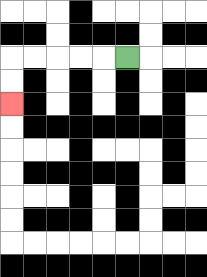{'start': '[5, 2]', 'end': '[0, 4]', 'path_directions': 'L,L,L,L,L,D,D', 'path_coordinates': '[[5, 2], [4, 2], [3, 2], [2, 2], [1, 2], [0, 2], [0, 3], [0, 4]]'}